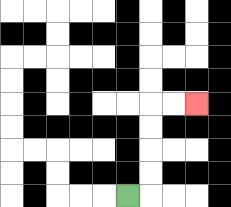{'start': '[5, 8]', 'end': '[8, 4]', 'path_directions': 'R,U,U,U,U,R,R', 'path_coordinates': '[[5, 8], [6, 8], [6, 7], [6, 6], [6, 5], [6, 4], [7, 4], [8, 4]]'}